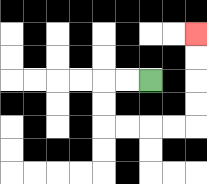{'start': '[6, 3]', 'end': '[8, 1]', 'path_directions': 'L,L,D,D,R,R,R,R,U,U,U,U', 'path_coordinates': '[[6, 3], [5, 3], [4, 3], [4, 4], [4, 5], [5, 5], [6, 5], [7, 5], [8, 5], [8, 4], [8, 3], [8, 2], [8, 1]]'}